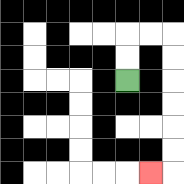{'start': '[5, 3]', 'end': '[6, 7]', 'path_directions': 'U,U,R,R,D,D,D,D,D,D,L', 'path_coordinates': '[[5, 3], [5, 2], [5, 1], [6, 1], [7, 1], [7, 2], [7, 3], [7, 4], [7, 5], [7, 6], [7, 7], [6, 7]]'}